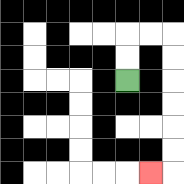{'start': '[5, 3]', 'end': '[6, 7]', 'path_directions': 'U,U,R,R,D,D,D,D,D,D,L', 'path_coordinates': '[[5, 3], [5, 2], [5, 1], [6, 1], [7, 1], [7, 2], [7, 3], [7, 4], [7, 5], [7, 6], [7, 7], [6, 7]]'}